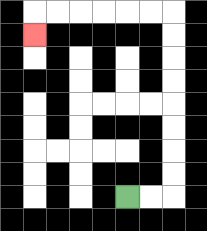{'start': '[5, 8]', 'end': '[1, 1]', 'path_directions': 'R,R,U,U,U,U,U,U,U,U,L,L,L,L,L,L,D', 'path_coordinates': '[[5, 8], [6, 8], [7, 8], [7, 7], [7, 6], [7, 5], [7, 4], [7, 3], [7, 2], [7, 1], [7, 0], [6, 0], [5, 0], [4, 0], [3, 0], [2, 0], [1, 0], [1, 1]]'}